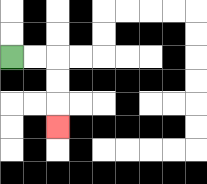{'start': '[0, 2]', 'end': '[2, 5]', 'path_directions': 'R,R,D,D,D', 'path_coordinates': '[[0, 2], [1, 2], [2, 2], [2, 3], [2, 4], [2, 5]]'}